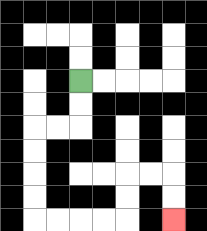{'start': '[3, 3]', 'end': '[7, 9]', 'path_directions': 'D,D,L,L,D,D,D,D,R,R,R,R,U,U,R,R,D,D', 'path_coordinates': '[[3, 3], [3, 4], [3, 5], [2, 5], [1, 5], [1, 6], [1, 7], [1, 8], [1, 9], [2, 9], [3, 9], [4, 9], [5, 9], [5, 8], [5, 7], [6, 7], [7, 7], [7, 8], [7, 9]]'}